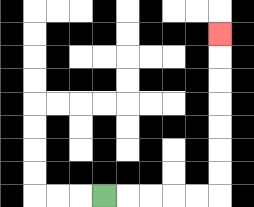{'start': '[4, 8]', 'end': '[9, 1]', 'path_directions': 'R,R,R,R,R,U,U,U,U,U,U,U', 'path_coordinates': '[[4, 8], [5, 8], [6, 8], [7, 8], [8, 8], [9, 8], [9, 7], [9, 6], [9, 5], [9, 4], [9, 3], [9, 2], [9, 1]]'}